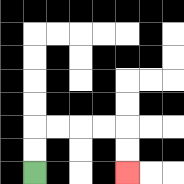{'start': '[1, 7]', 'end': '[5, 7]', 'path_directions': 'U,U,R,R,R,R,D,D', 'path_coordinates': '[[1, 7], [1, 6], [1, 5], [2, 5], [3, 5], [4, 5], [5, 5], [5, 6], [5, 7]]'}